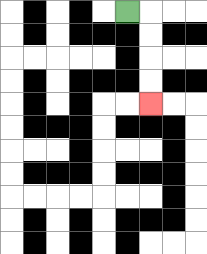{'start': '[5, 0]', 'end': '[6, 4]', 'path_directions': 'R,D,D,D,D', 'path_coordinates': '[[5, 0], [6, 0], [6, 1], [6, 2], [6, 3], [6, 4]]'}